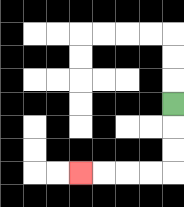{'start': '[7, 4]', 'end': '[3, 7]', 'path_directions': 'D,D,D,L,L,L,L', 'path_coordinates': '[[7, 4], [7, 5], [7, 6], [7, 7], [6, 7], [5, 7], [4, 7], [3, 7]]'}